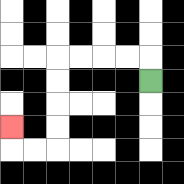{'start': '[6, 3]', 'end': '[0, 5]', 'path_directions': 'U,L,L,L,L,D,D,D,D,L,L,U', 'path_coordinates': '[[6, 3], [6, 2], [5, 2], [4, 2], [3, 2], [2, 2], [2, 3], [2, 4], [2, 5], [2, 6], [1, 6], [0, 6], [0, 5]]'}